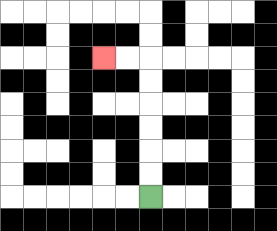{'start': '[6, 8]', 'end': '[4, 2]', 'path_directions': 'U,U,U,U,U,U,L,L', 'path_coordinates': '[[6, 8], [6, 7], [6, 6], [6, 5], [6, 4], [6, 3], [6, 2], [5, 2], [4, 2]]'}